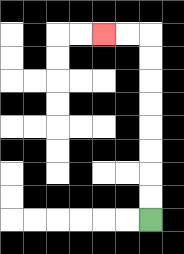{'start': '[6, 9]', 'end': '[4, 1]', 'path_directions': 'U,U,U,U,U,U,U,U,L,L', 'path_coordinates': '[[6, 9], [6, 8], [6, 7], [6, 6], [6, 5], [6, 4], [6, 3], [6, 2], [6, 1], [5, 1], [4, 1]]'}